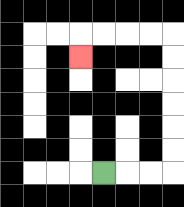{'start': '[4, 7]', 'end': '[3, 2]', 'path_directions': 'R,R,R,U,U,U,U,U,U,L,L,L,L,D', 'path_coordinates': '[[4, 7], [5, 7], [6, 7], [7, 7], [7, 6], [7, 5], [7, 4], [7, 3], [7, 2], [7, 1], [6, 1], [5, 1], [4, 1], [3, 1], [3, 2]]'}